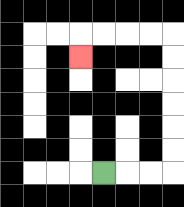{'start': '[4, 7]', 'end': '[3, 2]', 'path_directions': 'R,R,R,U,U,U,U,U,U,L,L,L,L,D', 'path_coordinates': '[[4, 7], [5, 7], [6, 7], [7, 7], [7, 6], [7, 5], [7, 4], [7, 3], [7, 2], [7, 1], [6, 1], [5, 1], [4, 1], [3, 1], [3, 2]]'}